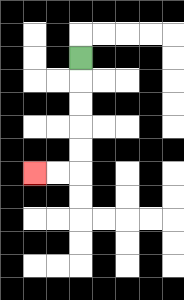{'start': '[3, 2]', 'end': '[1, 7]', 'path_directions': 'D,D,D,D,D,L,L', 'path_coordinates': '[[3, 2], [3, 3], [3, 4], [3, 5], [3, 6], [3, 7], [2, 7], [1, 7]]'}